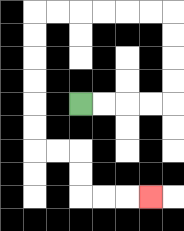{'start': '[3, 4]', 'end': '[6, 8]', 'path_directions': 'R,R,R,R,U,U,U,U,L,L,L,L,L,L,D,D,D,D,D,D,R,R,D,D,R,R,R', 'path_coordinates': '[[3, 4], [4, 4], [5, 4], [6, 4], [7, 4], [7, 3], [7, 2], [7, 1], [7, 0], [6, 0], [5, 0], [4, 0], [3, 0], [2, 0], [1, 0], [1, 1], [1, 2], [1, 3], [1, 4], [1, 5], [1, 6], [2, 6], [3, 6], [3, 7], [3, 8], [4, 8], [5, 8], [6, 8]]'}